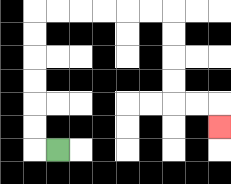{'start': '[2, 6]', 'end': '[9, 5]', 'path_directions': 'L,U,U,U,U,U,U,R,R,R,R,R,R,D,D,D,D,R,R,D', 'path_coordinates': '[[2, 6], [1, 6], [1, 5], [1, 4], [1, 3], [1, 2], [1, 1], [1, 0], [2, 0], [3, 0], [4, 0], [5, 0], [6, 0], [7, 0], [7, 1], [7, 2], [7, 3], [7, 4], [8, 4], [9, 4], [9, 5]]'}